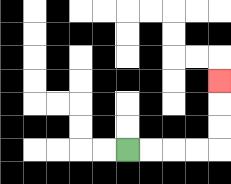{'start': '[5, 6]', 'end': '[9, 3]', 'path_directions': 'R,R,R,R,U,U,U', 'path_coordinates': '[[5, 6], [6, 6], [7, 6], [8, 6], [9, 6], [9, 5], [9, 4], [9, 3]]'}